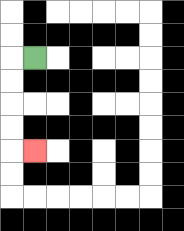{'start': '[1, 2]', 'end': '[1, 6]', 'path_directions': 'L,D,D,D,D,R', 'path_coordinates': '[[1, 2], [0, 2], [0, 3], [0, 4], [0, 5], [0, 6], [1, 6]]'}